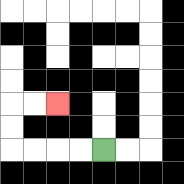{'start': '[4, 6]', 'end': '[2, 4]', 'path_directions': 'L,L,L,L,U,U,R,R', 'path_coordinates': '[[4, 6], [3, 6], [2, 6], [1, 6], [0, 6], [0, 5], [0, 4], [1, 4], [2, 4]]'}